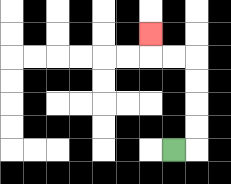{'start': '[7, 6]', 'end': '[6, 1]', 'path_directions': 'R,U,U,U,U,L,L,U', 'path_coordinates': '[[7, 6], [8, 6], [8, 5], [8, 4], [8, 3], [8, 2], [7, 2], [6, 2], [6, 1]]'}